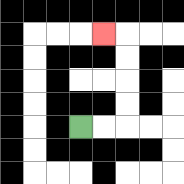{'start': '[3, 5]', 'end': '[4, 1]', 'path_directions': 'R,R,U,U,U,U,L', 'path_coordinates': '[[3, 5], [4, 5], [5, 5], [5, 4], [5, 3], [5, 2], [5, 1], [4, 1]]'}